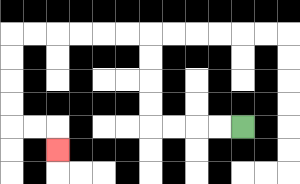{'start': '[10, 5]', 'end': '[2, 6]', 'path_directions': 'L,L,L,L,U,U,U,U,L,L,L,L,L,L,D,D,D,D,R,R,D', 'path_coordinates': '[[10, 5], [9, 5], [8, 5], [7, 5], [6, 5], [6, 4], [6, 3], [6, 2], [6, 1], [5, 1], [4, 1], [3, 1], [2, 1], [1, 1], [0, 1], [0, 2], [0, 3], [0, 4], [0, 5], [1, 5], [2, 5], [2, 6]]'}